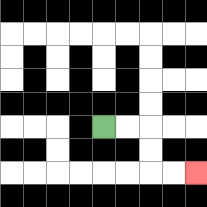{'start': '[4, 5]', 'end': '[8, 7]', 'path_directions': 'R,R,D,D,R,R', 'path_coordinates': '[[4, 5], [5, 5], [6, 5], [6, 6], [6, 7], [7, 7], [8, 7]]'}